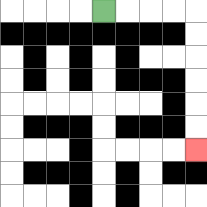{'start': '[4, 0]', 'end': '[8, 6]', 'path_directions': 'R,R,R,R,D,D,D,D,D,D', 'path_coordinates': '[[4, 0], [5, 0], [6, 0], [7, 0], [8, 0], [8, 1], [8, 2], [8, 3], [8, 4], [8, 5], [8, 6]]'}